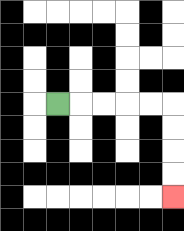{'start': '[2, 4]', 'end': '[7, 8]', 'path_directions': 'R,R,R,R,R,D,D,D,D', 'path_coordinates': '[[2, 4], [3, 4], [4, 4], [5, 4], [6, 4], [7, 4], [7, 5], [7, 6], [7, 7], [7, 8]]'}